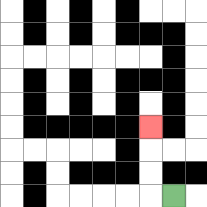{'start': '[7, 8]', 'end': '[6, 5]', 'path_directions': 'L,U,U,U', 'path_coordinates': '[[7, 8], [6, 8], [6, 7], [6, 6], [6, 5]]'}